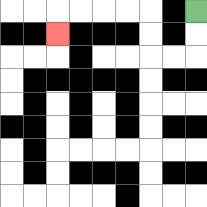{'start': '[8, 0]', 'end': '[2, 1]', 'path_directions': 'D,D,L,L,U,U,L,L,L,L,D', 'path_coordinates': '[[8, 0], [8, 1], [8, 2], [7, 2], [6, 2], [6, 1], [6, 0], [5, 0], [4, 0], [3, 0], [2, 0], [2, 1]]'}